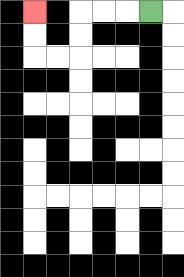{'start': '[6, 0]', 'end': '[1, 0]', 'path_directions': 'L,L,L,D,D,L,L,U,U', 'path_coordinates': '[[6, 0], [5, 0], [4, 0], [3, 0], [3, 1], [3, 2], [2, 2], [1, 2], [1, 1], [1, 0]]'}